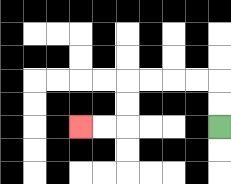{'start': '[9, 5]', 'end': '[3, 5]', 'path_directions': 'U,U,L,L,L,L,D,D,L,L', 'path_coordinates': '[[9, 5], [9, 4], [9, 3], [8, 3], [7, 3], [6, 3], [5, 3], [5, 4], [5, 5], [4, 5], [3, 5]]'}